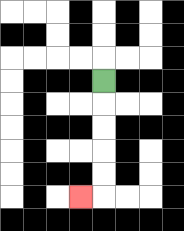{'start': '[4, 3]', 'end': '[3, 8]', 'path_directions': 'D,D,D,D,D,L', 'path_coordinates': '[[4, 3], [4, 4], [4, 5], [4, 6], [4, 7], [4, 8], [3, 8]]'}